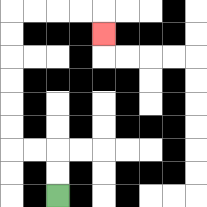{'start': '[2, 8]', 'end': '[4, 1]', 'path_directions': 'U,U,L,L,U,U,U,U,U,U,R,R,R,R,D', 'path_coordinates': '[[2, 8], [2, 7], [2, 6], [1, 6], [0, 6], [0, 5], [0, 4], [0, 3], [0, 2], [0, 1], [0, 0], [1, 0], [2, 0], [3, 0], [4, 0], [4, 1]]'}